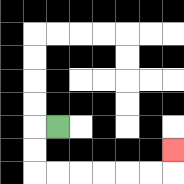{'start': '[2, 5]', 'end': '[7, 6]', 'path_directions': 'L,D,D,R,R,R,R,R,R,U', 'path_coordinates': '[[2, 5], [1, 5], [1, 6], [1, 7], [2, 7], [3, 7], [4, 7], [5, 7], [6, 7], [7, 7], [7, 6]]'}